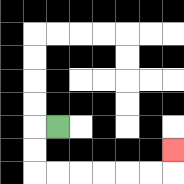{'start': '[2, 5]', 'end': '[7, 6]', 'path_directions': 'L,D,D,R,R,R,R,R,R,U', 'path_coordinates': '[[2, 5], [1, 5], [1, 6], [1, 7], [2, 7], [3, 7], [4, 7], [5, 7], [6, 7], [7, 7], [7, 6]]'}